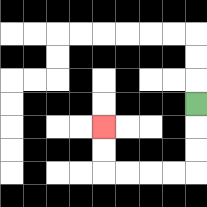{'start': '[8, 4]', 'end': '[4, 5]', 'path_directions': 'D,D,D,L,L,L,L,U,U', 'path_coordinates': '[[8, 4], [8, 5], [8, 6], [8, 7], [7, 7], [6, 7], [5, 7], [4, 7], [4, 6], [4, 5]]'}